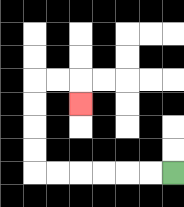{'start': '[7, 7]', 'end': '[3, 4]', 'path_directions': 'L,L,L,L,L,L,U,U,U,U,R,R,D', 'path_coordinates': '[[7, 7], [6, 7], [5, 7], [4, 7], [3, 7], [2, 7], [1, 7], [1, 6], [1, 5], [1, 4], [1, 3], [2, 3], [3, 3], [3, 4]]'}